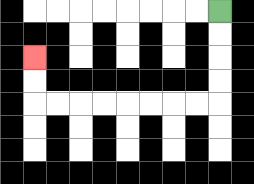{'start': '[9, 0]', 'end': '[1, 2]', 'path_directions': 'D,D,D,D,L,L,L,L,L,L,L,L,U,U', 'path_coordinates': '[[9, 0], [9, 1], [9, 2], [9, 3], [9, 4], [8, 4], [7, 4], [6, 4], [5, 4], [4, 4], [3, 4], [2, 4], [1, 4], [1, 3], [1, 2]]'}